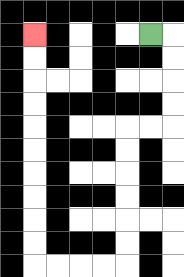{'start': '[6, 1]', 'end': '[1, 1]', 'path_directions': 'R,D,D,D,D,L,L,D,D,D,D,D,D,L,L,L,L,U,U,U,U,U,U,U,U,U,U', 'path_coordinates': '[[6, 1], [7, 1], [7, 2], [7, 3], [7, 4], [7, 5], [6, 5], [5, 5], [5, 6], [5, 7], [5, 8], [5, 9], [5, 10], [5, 11], [4, 11], [3, 11], [2, 11], [1, 11], [1, 10], [1, 9], [1, 8], [1, 7], [1, 6], [1, 5], [1, 4], [1, 3], [1, 2], [1, 1]]'}